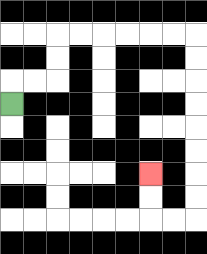{'start': '[0, 4]', 'end': '[6, 7]', 'path_directions': 'U,R,R,U,U,R,R,R,R,R,R,D,D,D,D,D,D,D,D,L,L,U,U', 'path_coordinates': '[[0, 4], [0, 3], [1, 3], [2, 3], [2, 2], [2, 1], [3, 1], [4, 1], [5, 1], [6, 1], [7, 1], [8, 1], [8, 2], [8, 3], [8, 4], [8, 5], [8, 6], [8, 7], [8, 8], [8, 9], [7, 9], [6, 9], [6, 8], [6, 7]]'}